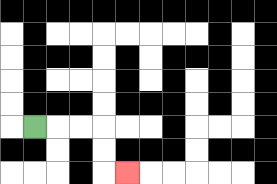{'start': '[1, 5]', 'end': '[5, 7]', 'path_directions': 'R,R,R,D,D,R', 'path_coordinates': '[[1, 5], [2, 5], [3, 5], [4, 5], [4, 6], [4, 7], [5, 7]]'}